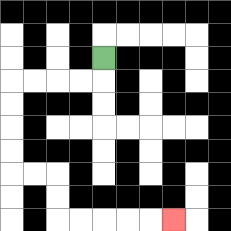{'start': '[4, 2]', 'end': '[7, 9]', 'path_directions': 'D,L,L,L,L,D,D,D,D,R,R,D,D,R,R,R,R,R', 'path_coordinates': '[[4, 2], [4, 3], [3, 3], [2, 3], [1, 3], [0, 3], [0, 4], [0, 5], [0, 6], [0, 7], [1, 7], [2, 7], [2, 8], [2, 9], [3, 9], [4, 9], [5, 9], [6, 9], [7, 9]]'}